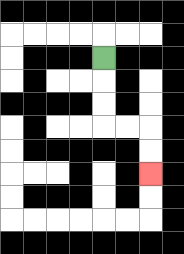{'start': '[4, 2]', 'end': '[6, 7]', 'path_directions': 'D,D,D,R,R,D,D', 'path_coordinates': '[[4, 2], [4, 3], [4, 4], [4, 5], [5, 5], [6, 5], [6, 6], [6, 7]]'}